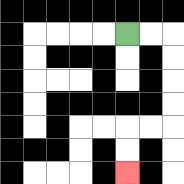{'start': '[5, 1]', 'end': '[5, 7]', 'path_directions': 'R,R,D,D,D,D,L,L,D,D', 'path_coordinates': '[[5, 1], [6, 1], [7, 1], [7, 2], [7, 3], [7, 4], [7, 5], [6, 5], [5, 5], [5, 6], [5, 7]]'}